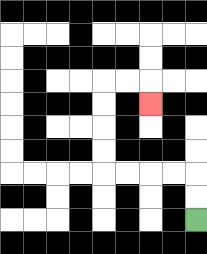{'start': '[8, 9]', 'end': '[6, 4]', 'path_directions': 'U,U,L,L,L,L,U,U,U,U,R,R,D', 'path_coordinates': '[[8, 9], [8, 8], [8, 7], [7, 7], [6, 7], [5, 7], [4, 7], [4, 6], [4, 5], [4, 4], [4, 3], [5, 3], [6, 3], [6, 4]]'}